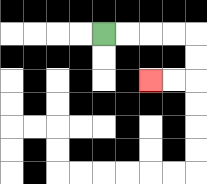{'start': '[4, 1]', 'end': '[6, 3]', 'path_directions': 'R,R,R,R,D,D,L,L', 'path_coordinates': '[[4, 1], [5, 1], [6, 1], [7, 1], [8, 1], [8, 2], [8, 3], [7, 3], [6, 3]]'}